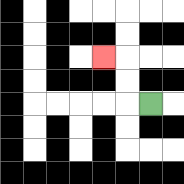{'start': '[6, 4]', 'end': '[4, 2]', 'path_directions': 'L,U,U,L', 'path_coordinates': '[[6, 4], [5, 4], [5, 3], [5, 2], [4, 2]]'}